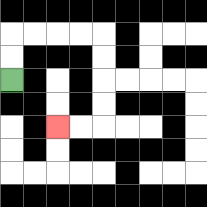{'start': '[0, 3]', 'end': '[2, 5]', 'path_directions': 'U,U,R,R,R,R,D,D,D,D,L,L', 'path_coordinates': '[[0, 3], [0, 2], [0, 1], [1, 1], [2, 1], [3, 1], [4, 1], [4, 2], [4, 3], [4, 4], [4, 5], [3, 5], [2, 5]]'}